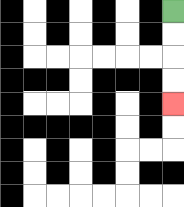{'start': '[7, 0]', 'end': '[7, 4]', 'path_directions': 'D,D,D,D', 'path_coordinates': '[[7, 0], [7, 1], [7, 2], [7, 3], [7, 4]]'}